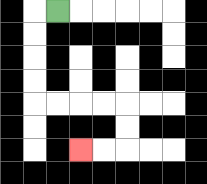{'start': '[2, 0]', 'end': '[3, 6]', 'path_directions': 'L,D,D,D,D,R,R,R,R,D,D,L,L', 'path_coordinates': '[[2, 0], [1, 0], [1, 1], [1, 2], [1, 3], [1, 4], [2, 4], [3, 4], [4, 4], [5, 4], [5, 5], [5, 6], [4, 6], [3, 6]]'}